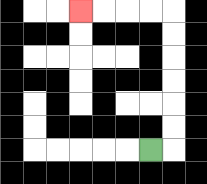{'start': '[6, 6]', 'end': '[3, 0]', 'path_directions': 'R,U,U,U,U,U,U,L,L,L,L', 'path_coordinates': '[[6, 6], [7, 6], [7, 5], [7, 4], [7, 3], [7, 2], [7, 1], [7, 0], [6, 0], [5, 0], [4, 0], [3, 0]]'}